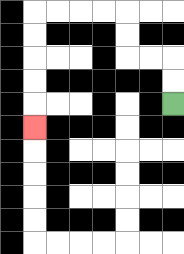{'start': '[7, 4]', 'end': '[1, 5]', 'path_directions': 'U,U,L,L,U,U,L,L,L,L,D,D,D,D,D', 'path_coordinates': '[[7, 4], [7, 3], [7, 2], [6, 2], [5, 2], [5, 1], [5, 0], [4, 0], [3, 0], [2, 0], [1, 0], [1, 1], [1, 2], [1, 3], [1, 4], [1, 5]]'}